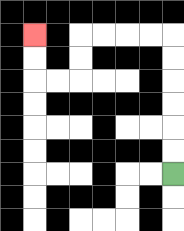{'start': '[7, 7]', 'end': '[1, 1]', 'path_directions': 'U,U,U,U,U,U,L,L,L,L,D,D,L,L,U,U', 'path_coordinates': '[[7, 7], [7, 6], [7, 5], [7, 4], [7, 3], [7, 2], [7, 1], [6, 1], [5, 1], [4, 1], [3, 1], [3, 2], [3, 3], [2, 3], [1, 3], [1, 2], [1, 1]]'}